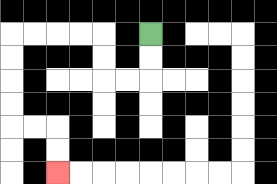{'start': '[6, 1]', 'end': '[2, 7]', 'path_directions': 'D,D,L,L,U,U,L,L,L,L,D,D,D,D,R,R,D,D', 'path_coordinates': '[[6, 1], [6, 2], [6, 3], [5, 3], [4, 3], [4, 2], [4, 1], [3, 1], [2, 1], [1, 1], [0, 1], [0, 2], [0, 3], [0, 4], [0, 5], [1, 5], [2, 5], [2, 6], [2, 7]]'}